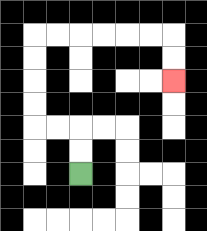{'start': '[3, 7]', 'end': '[7, 3]', 'path_directions': 'U,U,L,L,U,U,U,U,R,R,R,R,R,R,D,D', 'path_coordinates': '[[3, 7], [3, 6], [3, 5], [2, 5], [1, 5], [1, 4], [1, 3], [1, 2], [1, 1], [2, 1], [3, 1], [4, 1], [5, 1], [6, 1], [7, 1], [7, 2], [7, 3]]'}